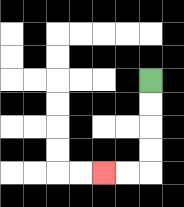{'start': '[6, 3]', 'end': '[4, 7]', 'path_directions': 'D,D,D,D,L,L', 'path_coordinates': '[[6, 3], [6, 4], [6, 5], [6, 6], [6, 7], [5, 7], [4, 7]]'}